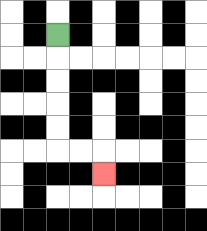{'start': '[2, 1]', 'end': '[4, 7]', 'path_directions': 'D,D,D,D,D,R,R,D', 'path_coordinates': '[[2, 1], [2, 2], [2, 3], [2, 4], [2, 5], [2, 6], [3, 6], [4, 6], [4, 7]]'}